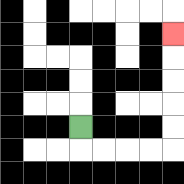{'start': '[3, 5]', 'end': '[7, 1]', 'path_directions': 'D,R,R,R,R,U,U,U,U,U', 'path_coordinates': '[[3, 5], [3, 6], [4, 6], [5, 6], [6, 6], [7, 6], [7, 5], [7, 4], [7, 3], [7, 2], [7, 1]]'}